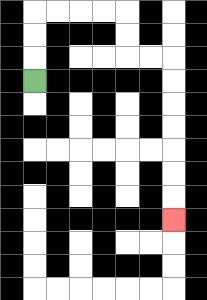{'start': '[1, 3]', 'end': '[7, 9]', 'path_directions': 'U,U,U,R,R,R,R,D,D,R,R,D,D,D,D,D,D,D', 'path_coordinates': '[[1, 3], [1, 2], [1, 1], [1, 0], [2, 0], [3, 0], [4, 0], [5, 0], [5, 1], [5, 2], [6, 2], [7, 2], [7, 3], [7, 4], [7, 5], [7, 6], [7, 7], [7, 8], [7, 9]]'}